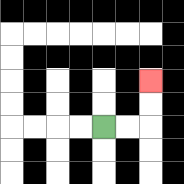{'start': '[4, 5]', 'end': '[6, 3]', 'path_directions': 'R,R,U,U', 'path_coordinates': '[[4, 5], [5, 5], [6, 5], [6, 4], [6, 3]]'}